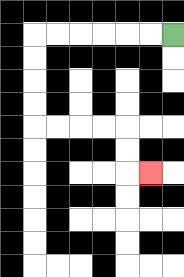{'start': '[7, 1]', 'end': '[6, 7]', 'path_directions': 'L,L,L,L,L,L,D,D,D,D,R,R,R,R,D,D,R', 'path_coordinates': '[[7, 1], [6, 1], [5, 1], [4, 1], [3, 1], [2, 1], [1, 1], [1, 2], [1, 3], [1, 4], [1, 5], [2, 5], [3, 5], [4, 5], [5, 5], [5, 6], [5, 7], [6, 7]]'}